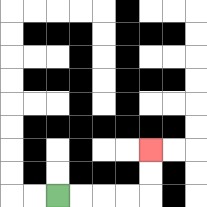{'start': '[2, 8]', 'end': '[6, 6]', 'path_directions': 'R,R,R,R,U,U', 'path_coordinates': '[[2, 8], [3, 8], [4, 8], [5, 8], [6, 8], [6, 7], [6, 6]]'}